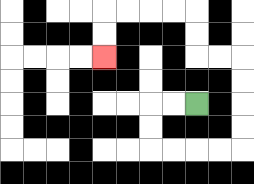{'start': '[8, 4]', 'end': '[4, 2]', 'path_directions': 'L,L,D,D,R,R,R,R,U,U,U,U,L,L,U,U,L,L,L,L,D,D', 'path_coordinates': '[[8, 4], [7, 4], [6, 4], [6, 5], [6, 6], [7, 6], [8, 6], [9, 6], [10, 6], [10, 5], [10, 4], [10, 3], [10, 2], [9, 2], [8, 2], [8, 1], [8, 0], [7, 0], [6, 0], [5, 0], [4, 0], [4, 1], [4, 2]]'}